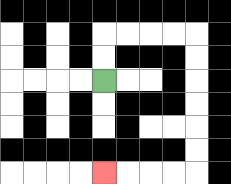{'start': '[4, 3]', 'end': '[4, 7]', 'path_directions': 'U,U,R,R,R,R,D,D,D,D,D,D,L,L,L,L', 'path_coordinates': '[[4, 3], [4, 2], [4, 1], [5, 1], [6, 1], [7, 1], [8, 1], [8, 2], [8, 3], [8, 4], [8, 5], [8, 6], [8, 7], [7, 7], [6, 7], [5, 7], [4, 7]]'}